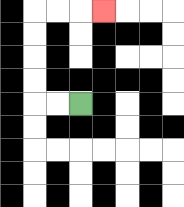{'start': '[3, 4]', 'end': '[4, 0]', 'path_directions': 'L,L,U,U,U,U,R,R,R', 'path_coordinates': '[[3, 4], [2, 4], [1, 4], [1, 3], [1, 2], [1, 1], [1, 0], [2, 0], [3, 0], [4, 0]]'}